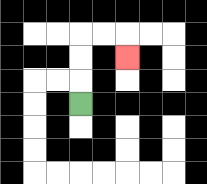{'start': '[3, 4]', 'end': '[5, 2]', 'path_directions': 'U,U,U,R,R,D', 'path_coordinates': '[[3, 4], [3, 3], [3, 2], [3, 1], [4, 1], [5, 1], [5, 2]]'}